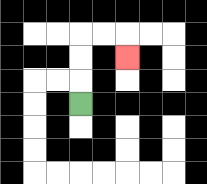{'start': '[3, 4]', 'end': '[5, 2]', 'path_directions': 'U,U,U,R,R,D', 'path_coordinates': '[[3, 4], [3, 3], [3, 2], [3, 1], [4, 1], [5, 1], [5, 2]]'}